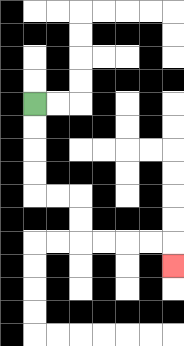{'start': '[1, 4]', 'end': '[7, 11]', 'path_directions': 'D,D,D,D,R,R,D,D,R,R,R,R,D', 'path_coordinates': '[[1, 4], [1, 5], [1, 6], [1, 7], [1, 8], [2, 8], [3, 8], [3, 9], [3, 10], [4, 10], [5, 10], [6, 10], [7, 10], [7, 11]]'}